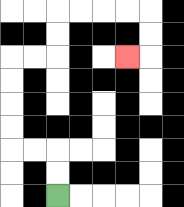{'start': '[2, 8]', 'end': '[5, 2]', 'path_directions': 'U,U,L,L,U,U,U,U,R,R,U,U,R,R,R,R,D,D,L', 'path_coordinates': '[[2, 8], [2, 7], [2, 6], [1, 6], [0, 6], [0, 5], [0, 4], [0, 3], [0, 2], [1, 2], [2, 2], [2, 1], [2, 0], [3, 0], [4, 0], [5, 0], [6, 0], [6, 1], [6, 2], [5, 2]]'}